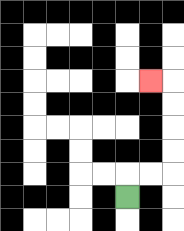{'start': '[5, 8]', 'end': '[6, 3]', 'path_directions': 'U,R,R,U,U,U,U,L', 'path_coordinates': '[[5, 8], [5, 7], [6, 7], [7, 7], [7, 6], [7, 5], [7, 4], [7, 3], [6, 3]]'}